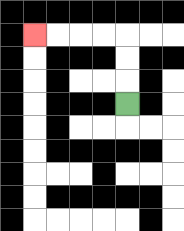{'start': '[5, 4]', 'end': '[1, 1]', 'path_directions': 'U,U,U,L,L,L,L', 'path_coordinates': '[[5, 4], [5, 3], [5, 2], [5, 1], [4, 1], [3, 1], [2, 1], [1, 1]]'}